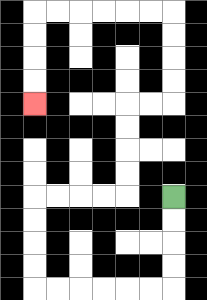{'start': '[7, 8]', 'end': '[1, 4]', 'path_directions': 'D,D,D,D,L,L,L,L,L,L,U,U,U,U,R,R,R,R,U,U,U,U,R,R,U,U,U,U,L,L,L,L,L,L,D,D,D,D', 'path_coordinates': '[[7, 8], [7, 9], [7, 10], [7, 11], [7, 12], [6, 12], [5, 12], [4, 12], [3, 12], [2, 12], [1, 12], [1, 11], [1, 10], [1, 9], [1, 8], [2, 8], [3, 8], [4, 8], [5, 8], [5, 7], [5, 6], [5, 5], [5, 4], [6, 4], [7, 4], [7, 3], [7, 2], [7, 1], [7, 0], [6, 0], [5, 0], [4, 0], [3, 0], [2, 0], [1, 0], [1, 1], [1, 2], [1, 3], [1, 4]]'}